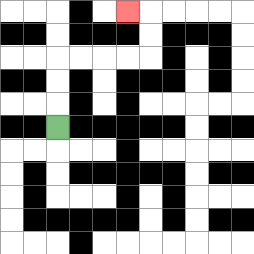{'start': '[2, 5]', 'end': '[5, 0]', 'path_directions': 'U,U,U,R,R,R,R,U,U,L', 'path_coordinates': '[[2, 5], [2, 4], [2, 3], [2, 2], [3, 2], [4, 2], [5, 2], [6, 2], [6, 1], [6, 0], [5, 0]]'}